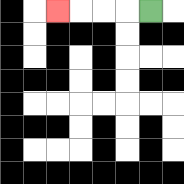{'start': '[6, 0]', 'end': '[2, 0]', 'path_directions': 'L,L,L,L', 'path_coordinates': '[[6, 0], [5, 0], [4, 0], [3, 0], [2, 0]]'}